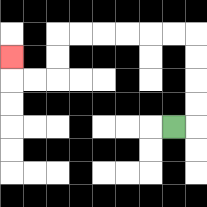{'start': '[7, 5]', 'end': '[0, 2]', 'path_directions': 'R,U,U,U,U,L,L,L,L,L,L,D,D,L,L,U', 'path_coordinates': '[[7, 5], [8, 5], [8, 4], [8, 3], [8, 2], [8, 1], [7, 1], [6, 1], [5, 1], [4, 1], [3, 1], [2, 1], [2, 2], [2, 3], [1, 3], [0, 3], [0, 2]]'}